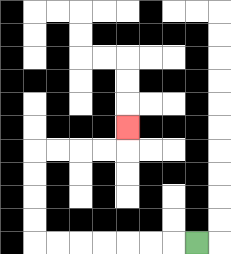{'start': '[8, 10]', 'end': '[5, 5]', 'path_directions': 'L,L,L,L,L,L,L,U,U,U,U,R,R,R,R,U', 'path_coordinates': '[[8, 10], [7, 10], [6, 10], [5, 10], [4, 10], [3, 10], [2, 10], [1, 10], [1, 9], [1, 8], [1, 7], [1, 6], [2, 6], [3, 6], [4, 6], [5, 6], [5, 5]]'}